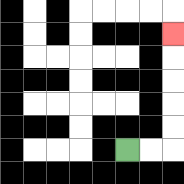{'start': '[5, 6]', 'end': '[7, 1]', 'path_directions': 'R,R,U,U,U,U,U', 'path_coordinates': '[[5, 6], [6, 6], [7, 6], [7, 5], [7, 4], [7, 3], [7, 2], [7, 1]]'}